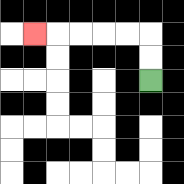{'start': '[6, 3]', 'end': '[1, 1]', 'path_directions': 'U,U,L,L,L,L,L', 'path_coordinates': '[[6, 3], [6, 2], [6, 1], [5, 1], [4, 1], [3, 1], [2, 1], [1, 1]]'}